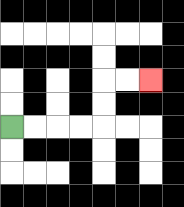{'start': '[0, 5]', 'end': '[6, 3]', 'path_directions': 'R,R,R,R,U,U,R,R', 'path_coordinates': '[[0, 5], [1, 5], [2, 5], [3, 5], [4, 5], [4, 4], [4, 3], [5, 3], [6, 3]]'}